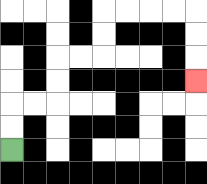{'start': '[0, 6]', 'end': '[8, 3]', 'path_directions': 'U,U,R,R,U,U,R,R,U,U,R,R,R,R,D,D,D', 'path_coordinates': '[[0, 6], [0, 5], [0, 4], [1, 4], [2, 4], [2, 3], [2, 2], [3, 2], [4, 2], [4, 1], [4, 0], [5, 0], [6, 0], [7, 0], [8, 0], [8, 1], [8, 2], [8, 3]]'}